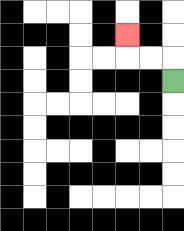{'start': '[7, 3]', 'end': '[5, 1]', 'path_directions': 'U,L,L,U', 'path_coordinates': '[[7, 3], [7, 2], [6, 2], [5, 2], [5, 1]]'}